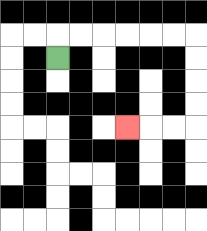{'start': '[2, 2]', 'end': '[5, 5]', 'path_directions': 'U,R,R,R,R,R,R,D,D,D,D,L,L,L', 'path_coordinates': '[[2, 2], [2, 1], [3, 1], [4, 1], [5, 1], [6, 1], [7, 1], [8, 1], [8, 2], [8, 3], [8, 4], [8, 5], [7, 5], [6, 5], [5, 5]]'}